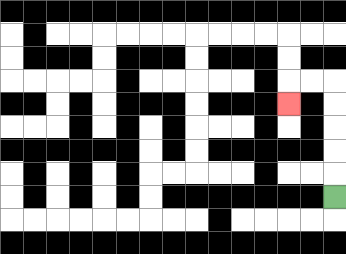{'start': '[14, 8]', 'end': '[12, 4]', 'path_directions': 'U,U,U,U,U,L,L,D', 'path_coordinates': '[[14, 8], [14, 7], [14, 6], [14, 5], [14, 4], [14, 3], [13, 3], [12, 3], [12, 4]]'}